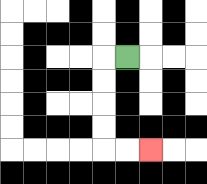{'start': '[5, 2]', 'end': '[6, 6]', 'path_directions': 'L,D,D,D,D,R,R', 'path_coordinates': '[[5, 2], [4, 2], [4, 3], [4, 4], [4, 5], [4, 6], [5, 6], [6, 6]]'}